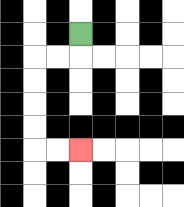{'start': '[3, 1]', 'end': '[3, 6]', 'path_directions': 'D,L,L,D,D,D,D,R,R', 'path_coordinates': '[[3, 1], [3, 2], [2, 2], [1, 2], [1, 3], [1, 4], [1, 5], [1, 6], [2, 6], [3, 6]]'}